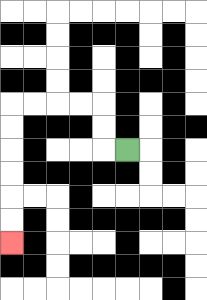{'start': '[5, 6]', 'end': '[0, 10]', 'path_directions': 'L,U,U,L,L,L,L,D,D,D,D,D,D', 'path_coordinates': '[[5, 6], [4, 6], [4, 5], [4, 4], [3, 4], [2, 4], [1, 4], [0, 4], [0, 5], [0, 6], [0, 7], [0, 8], [0, 9], [0, 10]]'}